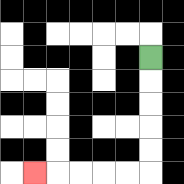{'start': '[6, 2]', 'end': '[1, 7]', 'path_directions': 'D,D,D,D,D,L,L,L,L,L', 'path_coordinates': '[[6, 2], [6, 3], [6, 4], [6, 5], [6, 6], [6, 7], [5, 7], [4, 7], [3, 7], [2, 7], [1, 7]]'}